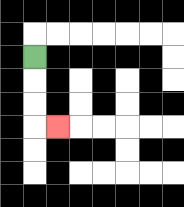{'start': '[1, 2]', 'end': '[2, 5]', 'path_directions': 'D,D,D,R', 'path_coordinates': '[[1, 2], [1, 3], [1, 4], [1, 5], [2, 5]]'}